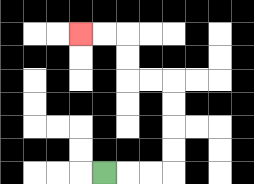{'start': '[4, 7]', 'end': '[3, 1]', 'path_directions': 'R,R,R,U,U,U,U,L,L,U,U,L,L', 'path_coordinates': '[[4, 7], [5, 7], [6, 7], [7, 7], [7, 6], [7, 5], [7, 4], [7, 3], [6, 3], [5, 3], [5, 2], [5, 1], [4, 1], [3, 1]]'}